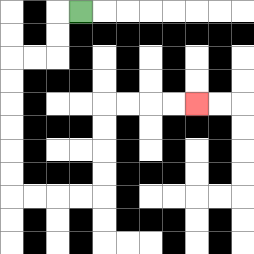{'start': '[3, 0]', 'end': '[8, 4]', 'path_directions': 'L,D,D,L,L,D,D,D,D,D,D,R,R,R,R,U,U,U,U,R,R,R,R', 'path_coordinates': '[[3, 0], [2, 0], [2, 1], [2, 2], [1, 2], [0, 2], [0, 3], [0, 4], [0, 5], [0, 6], [0, 7], [0, 8], [1, 8], [2, 8], [3, 8], [4, 8], [4, 7], [4, 6], [4, 5], [4, 4], [5, 4], [6, 4], [7, 4], [8, 4]]'}